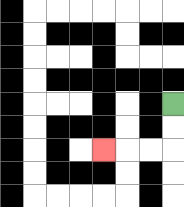{'start': '[7, 4]', 'end': '[4, 6]', 'path_directions': 'D,D,L,L,L', 'path_coordinates': '[[7, 4], [7, 5], [7, 6], [6, 6], [5, 6], [4, 6]]'}